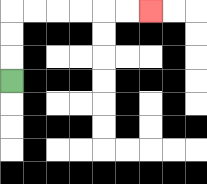{'start': '[0, 3]', 'end': '[6, 0]', 'path_directions': 'U,U,U,R,R,R,R,R,R', 'path_coordinates': '[[0, 3], [0, 2], [0, 1], [0, 0], [1, 0], [2, 0], [3, 0], [4, 0], [5, 0], [6, 0]]'}